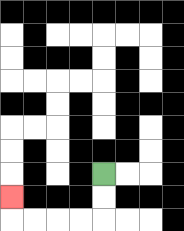{'start': '[4, 7]', 'end': '[0, 8]', 'path_directions': 'D,D,L,L,L,L,U', 'path_coordinates': '[[4, 7], [4, 8], [4, 9], [3, 9], [2, 9], [1, 9], [0, 9], [0, 8]]'}